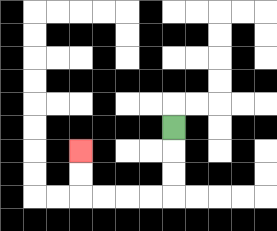{'start': '[7, 5]', 'end': '[3, 6]', 'path_directions': 'D,D,D,L,L,L,L,U,U', 'path_coordinates': '[[7, 5], [7, 6], [7, 7], [7, 8], [6, 8], [5, 8], [4, 8], [3, 8], [3, 7], [3, 6]]'}